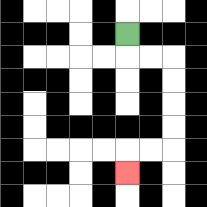{'start': '[5, 1]', 'end': '[5, 7]', 'path_directions': 'D,R,R,D,D,D,D,L,L,D', 'path_coordinates': '[[5, 1], [5, 2], [6, 2], [7, 2], [7, 3], [7, 4], [7, 5], [7, 6], [6, 6], [5, 6], [5, 7]]'}